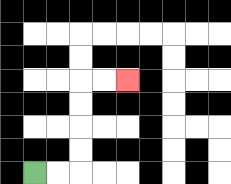{'start': '[1, 7]', 'end': '[5, 3]', 'path_directions': 'R,R,U,U,U,U,R,R', 'path_coordinates': '[[1, 7], [2, 7], [3, 7], [3, 6], [3, 5], [3, 4], [3, 3], [4, 3], [5, 3]]'}